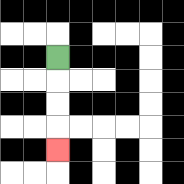{'start': '[2, 2]', 'end': '[2, 6]', 'path_directions': 'D,D,D,D', 'path_coordinates': '[[2, 2], [2, 3], [2, 4], [2, 5], [2, 6]]'}